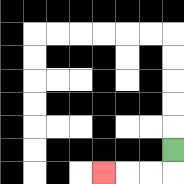{'start': '[7, 6]', 'end': '[4, 7]', 'path_directions': 'D,L,L,L', 'path_coordinates': '[[7, 6], [7, 7], [6, 7], [5, 7], [4, 7]]'}